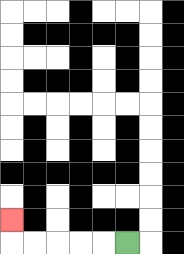{'start': '[5, 10]', 'end': '[0, 9]', 'path_directions': 'L,L,L,L,L,U', 'path_coordinates': '[[5, 10], [4, 10], [3, 10], [2, 10], [1, 10], [0, 10], [0, 9]]'}